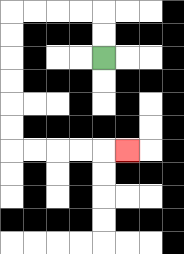{'start': '[4, 2]', 'end': '[5, 6]', 'path_directions': 'U,U,L,L,L,L,D,D,D,D,D,D,R,R,R,R,R', 'path_coordinates': '[[4, 2], [4, 1], [4, 0], [3, 0], [2, 0], [1, 0], [0, 0], [0, 1], [0, 2], [0, 3], [0, 4], [0, 5], [0, 6], [1, 6], [2, 6], [3, 6], [4, 6], [5, 6]]'}